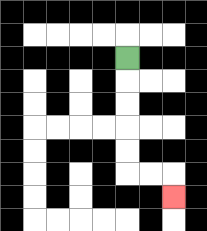{'start': '[5, 2]', 'end': '[7, 8]', 'path_directions': 'D,D,D,D,D,R,R,D', 'path_coordinates': '[[5, 2], [5, 3], [5, 4], [5, 5], [5, 6], [5, 7], [6, 7], [7, 7], [7, 8]]'}